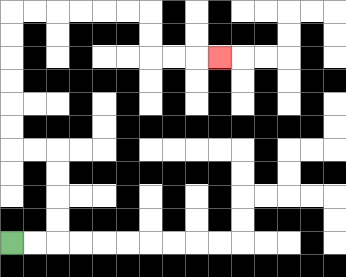{'start': '[0, 10]', 'end': '[9, 2]', 'path_directions': 'R,R,U,U,U,U,L,L,U,U,U,U,U,U,R,R,R,R,R,R,D,D,R,R,R', 'path_coordinates': '[[0, 10], [1, 10], [2, 10], [2, 9], [2, 8], [2, 7], [2, 6], [1, 6], [0, 6], [0, 5], [0, 4], [0, 3], [0, 2], [0, 1], [0, 0], [1, 0], [2, 0], [3, 0], [4, 0], [5, 0], [6, 0], [6, 1], [6, 2], [7, 2], [8, 2], [9, 2]]'}